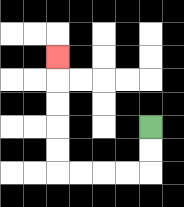{'start': '[6, 5]', 'end': '[2, 2]', 'path_directions': 'D,D,L,L,L,L,U,U,U,U,U', 'path_coordinates': '[[6, 5], [6, 6], [6, 7], [5, 7], [4, 7], [3, 7], [2, 7], [2, 6], [2, 5], [2, 4], [2, 3], [2, 2]]'}